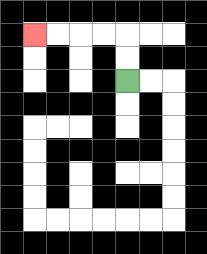{'start': '[5, 3]', 'end': '[1, 1]', 'path_directions': 'U,U,L,L,L,L', 'path_coordinates': '[[5, 3], [5, 2], [5, 1], [4, 1], [3, 1], [2, 1], [1, 1]]'}